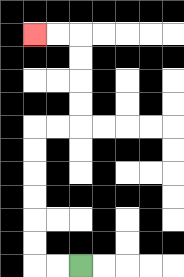{'start': '[3, 11]', 'end': '[1, 1]', 'path_directions': 'L,L,U,U,U,U,U,U,R,R,U,U,U,U,L,L', 'path_coordinates': '[[3, 11], [2, 11], [1, 11], [1, 10], [1, 9], [1, 8], [1, 7], [1, 6], [1, 5], [2, 5], [3, 5], [3, 4], [3, 3], [3, 2], [3, 1], [2, 1], [1, 1]]'}